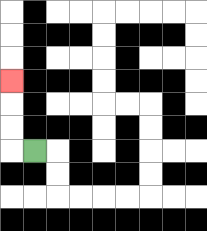{'start': '[1, 6]', 'end': '[0, 3]', 'path_directions': 'L,U,U,U', 'path_coordinates': '[[1, 6], [0, 6], [0, 5], [0, 4], [0, 3]]'}